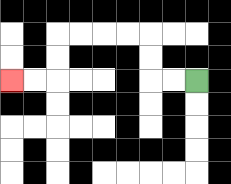{'start': '[8, 3]', 'end': '[0, 3]', 'path_directions': 'L,L,U,U,L,L,L,L,D,D,L,L', 'path_coordinates': '[[8, 3], [7, 3], [6, 3], [6, 2], [6, 1], [5, 1], [4, 1], [3, 1], [2, 1], [2, 2], [2, 3], [1, 3], [0, 3]]'}